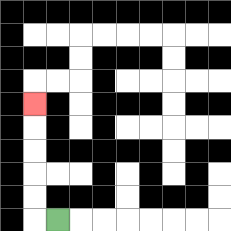{'start': '[2, 9]', 'end': '[1, 4]', 'path_directions': 'L,U,U,U,U,U', 'path_coordinates': '[[2, 9], [1, 9], [1, 8], [1, 7], [1, 6], [1, 5], [1, 4]]'}